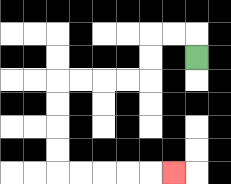{'start': '[8, 2]', 'end': '[7, 7]', 'path_directions': 'U,L,L,D,D,L,L,L,L,D,D,D,D,R,R,R,R,R', 'path_coordinates': '[[8, 2], [8, 1], [7, 1], [6, 1], [6, 2], [6, 3], [5, 3], [4, 3], [3, 3], [2, 3], [2, 4], [2, 5], [2, 6], [2, 7], [3, 7], [4, 7], [5, 7], [6, 7], [7, 7]]'}